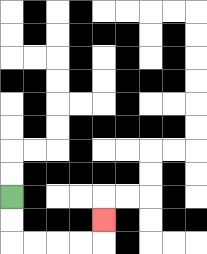{'start': '[0, 8]', 'end': '[4, 9]', 'path_directions': 'D,D,R,R,R,R,U', 'path_coordinates': '[[0, 8], [0, 9], [0, 10], [1, 10], [2, 10], [3, 10], [4, 10], [4, 9]]'}